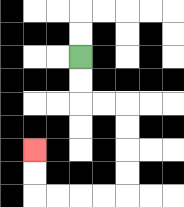{'start': '[3, 2]', 'end': '[1, 6]', 'path_directions': 'D,D,R,R,D,D,D,D,L,L,L,L,U,U', 'path_coordinates': '[[3, 2], [3, 3], [3, 4], [4, 4], [5, 4], [5, 5], [5, 6], [5, 7], [5, 8], [4, 8], [3, 8], [2, 8], [1, 8], [1, 7], [1, 6]]'}